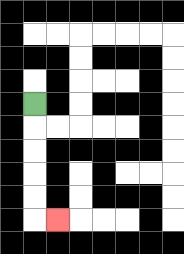{'start': '[1, 4]', 'end': '[2, 9]', 'path_directions': 'D,D,D,D,D,R', 'path_coordinates': '[[1, 4], [1, 5], [1, 6], [1, 7], [1, 8], [1, 9], [2, 9]]'}